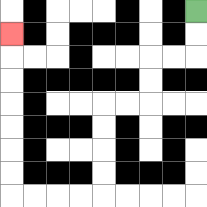{'start': '[8, 0]', 'end': '[0, 1]', 'path_directions': 'D,D,L,L,D,D,L,L,D,D,D,D,L,L,L,L,U,U,U,U,U,U,U', 'path_coordinates': '[[8, 0], [8, 1], [8, 2], [7, 2], [6, 2], [6, 3], [6, 4], [5, 4], [4, 4], [4, 5], [4, 6], [4, 7], [4, 8], [3, 8], [2, 8], [1, 8], [0, 8], [0, 7], [0, 6], [0, 5], [0, 4], [0, 3], [0, 2], [0, 1]]'}